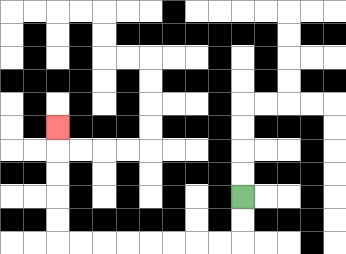{'start': '[10, 8]', 'end': '[2, 5]', 'path_directions': 'D,D,L,L,L,L,L,L,L,L,U,U,U,U,U', 'path_coordinates': '[[10, 8], [10, 9], [10, 10], [9, 10], [8, 10], [7, 10], [6, 10], [5, 10], [4, 10], [3, 10], [2, 10], [2, 9], [2, 8], [2, 7], [2, 6], [2, 5]]'}